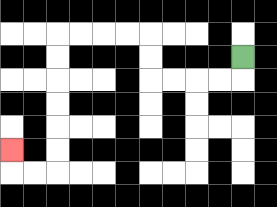{'start': '[10, 2]', 'end': '[0, 6]', 'path_directions': 'D,L,L,L,L,U,U,L,L,L,L,D,D,D,D,D,D,L,L,U', 'path_coordinates': '[[10, 2], [10, 3], [9, 3], [8, 3], [7, 3], [6, 3], [6, 2], [6, 1], [5, 1], [4, 1], [3, 1], [2, 1], [2, 2], [2, 3], [2, 4], [2, 5], [2, 6], [2, 7], [1, 7], [0, 7], [0, 6]]'}